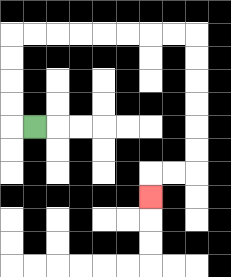{'start': '[1, 5]', 'end': '[6, 8]', 'path_directions': 'L,U,U,U,U,R,R,R,R,R,R,R,R,D,D,D,D,D,D,L,L,D', 'path_coordinates': '[[1, 5], [0, 5], [0, 4], [0, 3], [0, 2], [0, 1], [1, 1], [2, 1], [3, 1], [4, 1], [5, 1], [6, 1], [7, 1], [8, 1], [8, 2], [8, 3], [8, 4], [8, 5], [8, 6], [8, 7], [7, 7], [6, 7], [6, 8]]'}